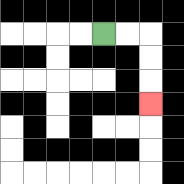{'start': '[4, 1]', 'end': '[6, 4]', 'path_directions': 'R,R,D,D,D', 'path_coordinates': '[[4, 1], [5, 1], [6, 1], [6, 2], [6, 3], [6, 4]]'}